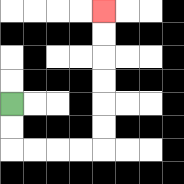{'start': '[0, 4]', 'end': '[4, 0]', 'path_directions': 'D,D,R,R,R,R,U,U,U,U,U,U', 'path_coordinates': '[[0, 4], [0, 5], [0, 6], [1, 6], [2, 6], [3, 6], [4, 6], [4, 5], [4, 4], [4, 3], [4, 2], [4, 1], [4, 0]]'}